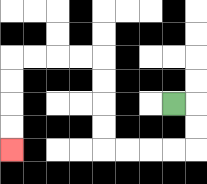{'start': '[7, 4]', 'end': '[0, 6]', 'path_directions': 'R,D,D,L,L,L,L,U,U,U,U,L,L,L,L,D,D,D,D', 'path_coordinates': '[[7, 4], [8, 4], [8, 5], [8, 6], [7, 6], [6, 6], [5, 6], [4, 6], [4, 5], [4, 4], [4, 3], [4, 2], [3, 2], [2, 2], [1, 2], [0, 2], [0, 3], [0, 4], [0, 5], [0, 6]]'}